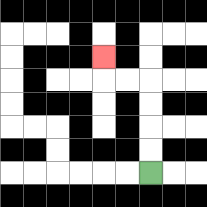{'start': '[6, 7]', 'end': '[4, 2]', 'path_directions': 'U,U,U,U,L,L,U', 'path_coordinates': '[[6, 7], [6, 6], [6, 5], [6, 4], [6, 3], [5, 3], [4, 3], [4, 2]]'}